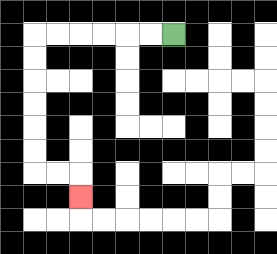{'start': '[7, 1]', 'end': '[3, 8]', 'path_directions': 'L,L,L,L,L,L,D,D,D,D,D,D,R,R,D', 'path_coordinates': '[[7, 1], [6, 1], [5, 1], [4, 1], [3, 1], [2, 1], [1, 1], [1, 2], [1, 3], [1, 4], [1, 5], [1, 6], [1, 7], [2, 7], [3, 7], [3, 8]]'}